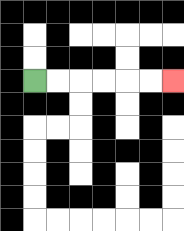{'start': '[1, 3]', 'end': '[7, 3]', 'path_directions': 'R,R,R,R,R,R', 'path_coordinates': '[[1, 3], [2, 3], [3, 3], [4, 3], [5, 3], [6, 3], [7, 3]]'}